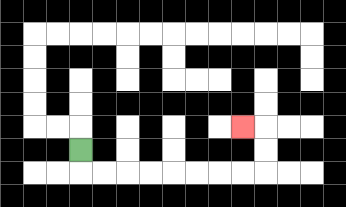{'start': '[3, 6]', 'end': '[10, 5]', 'path_directions': 'D,R,R,R,R,R,R,R,R,U,U,L', 'path_coordinates': '[[3, 6], [3, 7], [4, 7], [5, 7], [6, 7], [7, 7], [8, 7], [9, 7], [10, 7], [11, 7], [11, 6], [11, 5], [10, 5]]'}